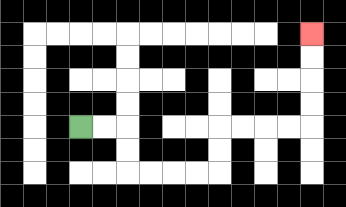{'start': '[3, 5]', 'end': '[13, 1]', 'path_directions': 'R,R,D,D,R,R,R,R,U,U,R,R,R,R,U,U,U,U', 'path_coordinates': '[[3, 5], [4, 5], [5, 5], [5, 6], [5, 7], [6, 7], [7, 7], [8, 7], [9, 7], [9, 6], [9, 5], [10, 5], [11, 5], [12, 5], [13, 5], [13, 4], [13, 3], [13, 2], [13, 1]]'}